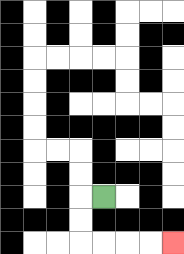{'start': '[4, 8]', 'end': '[7, 10]', 'path_directions': 'L,D,D,R,R,R,R', 'path_coordinates': '[[4, 8], [3, 8], [3, 9], [3, 10], [4, 10], [5, 10], [6, 10], [7, 10]]'}